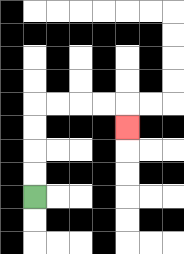{'start': '[1, 8]', 'end': '[5, 5]', 'path_directions': 'U,U,U,U,R,R,R,R,D', 'path_coordinates': '[[1, 8], [1, 7], [1, 6], [1, 5], [1, 4], [2, 4], [3, 4], [4, 4], [5, 4], [5, 5]]'}